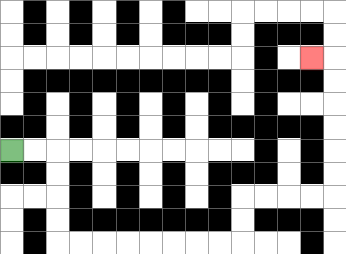{'start': '[0, 6]', 'end': '[13, 2]', 'path_directions': 'R,R,D,D,D,D,R,R,R,R,R,R,R,R,U,U,R,R,R,R,U,U,U,U,U,U,L', 'path_coordinates': '[[0, 6], [1, 6], [2, 6], [2, 7], [2, 8], [2, 9], [2, 10], [3, 10], [4, 10], [5, 10], [6, 10], [7, 10], [8, 10], [9, 10], [10, 10], [10, 9], [10, 8], [11, 8], [12, 8], [13, 8], [14, 8], [14, 7], [14, 6], [14, 5], [14, 4], [14, 3], [14, 2], [13, 2]]'}